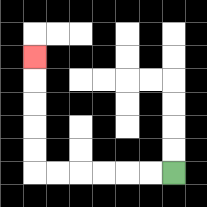{'start': '[7, 7]', 'end': '[1, 2]', 'path_directions': 'L,L,L,L,L,L,U,U,U,U,U', 'path_coordinates': '[[7, 7], [6, 7], [5, 7], [4, 7], [3, 7], [2, 7], [1, 7], [1, 6], [1, 5], [1, 4], [1, 3], [1, 2]]'}